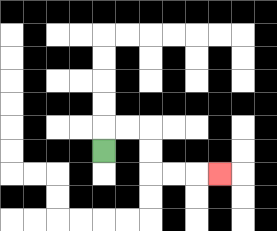{'start': '[4, 6]', 'end': '[9, 7]', 'path_directions': 'U,R,R,D,D,R,R,R', 'path_coordinates': '[[4, 6], [4, 5], [5, 5], [6, 5], [6, 6], [6, 7], [7, 7], [8, 7], [9, 7]]'}